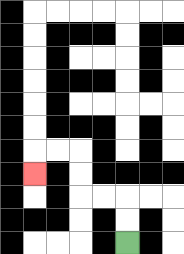{'start': '[5, 10]', 'end': '[1, 7]', 'path_directions': 'U,U,L,L,U,U,L,L,D', 'path_coordinates': '[[5, 10], [5, 9], [5, 8], [4, 8], [3, 8], [3, 7], [3, 6], [2, 6], [1, 6], [1, 7]]'}